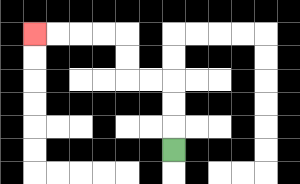{'start': '[7, 6]', 'end': '[1, 1]', 'path_directions': 'U,U,U,L,L,U,U,L,L,L,L', 'path_coordinates': '[[7, 6], [7, 5], [7, 4], [7, 3], [6, 3], [5, 3], [5, 2], [5, 1], [4, 1], [3, 1], [2, 1], [1, 1]]'}